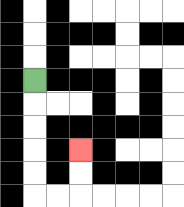{'start': '[1, 3]', 'end': '[3, 6]', 'path_directions': 'D,D,D,D,D,R,R,U,U', 'path_coordinates': '[[1, 3], [1, 4], [1, 5], [1, 6], [1, 7], [1, 8], [2, 8], [3, 8], [3, 7], [3, 6]]'}